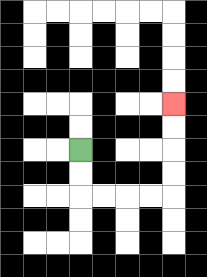{'start': '[3, 6]', 'end': '[7, 4]', 'path_directions': 'D,D,R,R,R,R,U,U,U,U', 'path_coordinates': '[[3, 6], [3, 7], [3, 8], [4, 8], [5, 8], [6, 8], [7, 8], [7, 7], [7, 6], [7, 5], [7, 4]]'}